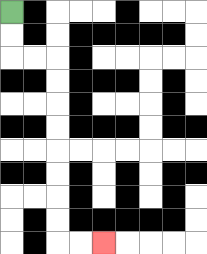{'start': '[0, 0]', 'end': '[4, 10]', 'path_directions': 'D,D,R,R,D,D,D,D,D,D,D,D,R,R', 'path_coordinates': '[[0, 0], [0, 1], [0, 2], [1, 2], [2, 2], [2, 3], [2, 4], [2, 5], [2, 6], [2, 7], [2, 8], [2, 9], [2, 10], [3, 10], [4, 10]]'}